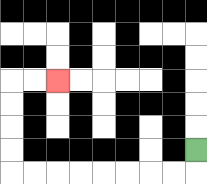{'start': '[8, 6]', 'end': '[2, 3]', 'path_directions': 'D,L,L,L,L,L,L,L,L,U,U,U,U,R,R', 'path_coordinates': '[[8, 6], [8, 7], [7, 7], [6, 7], [5, 7], [4, 7], [3, 7], [2, 7], [1, 7], [0, 7], [0, 6], [0, 5], [0, 4], [0, 3], [1, 3], [2, 3]]'}